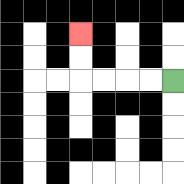{'start': '[7, 3]', 'end': '[3, 1]', 'path_directions': 'L,L,L,L,U,U', 'path_coordinates': '[[7, 3], [6, 3], [5, 3], [4, 3], [3, 3], [3, 2], [3, 1]]'}